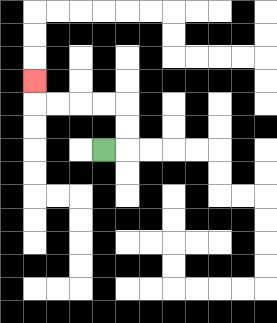{'start': '[4, 6]', 'end': '[1, 3]', 'path_directions': 'R,U,U,L,L,L,L,U', 'path_coordinates': '[[4, 6], [5, 6], [5, 5], [5, 4], [4, 4], [3, 4], [2, 4], [1, 4], [1, 3]]'}